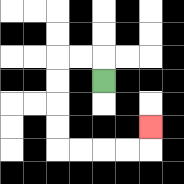{'start': '[4, 3]', 'end': '[6, 5]', 'path_directions': 'U,L,L,D,D,D,D,R,R,R,R,U', 'path_coordinates': '[[4, 3], [4, 2], [3, 2], [2, 2], [2, 3], [2, 4], [2, 5], [2, 6], [3, 6], [4, 6], [5, 6], [6, 6], [6, 5]]'}